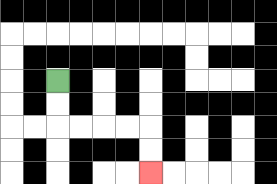{'start': '[2, 3]', 'end': '[6, 7]', 'path_directions': 'D,D,R,R,R,R,D,D', 'path_coordinates': '[[2, 3], [2, 4], [2, 5], [3, 5], [4, 5], [5, 5], [6, 5], [6, 6], [6, 7]]'}